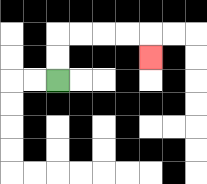{'start': '[2, 3]', 'end': '[6, 2]', 'path_directions': 'U,U,R,R,R,R,D', 'path_coordinates': '[[2, 3], [2, 2], [2, 1], [3, 1], [4, 1], [5, 1], [6, 1], [6, 2]]'}